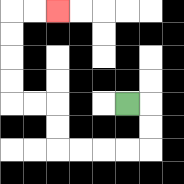{'start': '[5, 4]', 'end': '[2, 0]', 'path_directions': 'R,D,D,L,L,L,L,U,U,L,L,U,U,U,U,R,R', 'path_coordinates': '[[5, 4], [6, 4], [6, 5], [6, 6], [5, 6], [4, 6], [3, 6], [2, 6], [2, 5], [2, 4], [1, 4], [0, 4], [0, 3], [0, 2], [0, 1], [0, 0], [1, 0], [2, 0]]'}